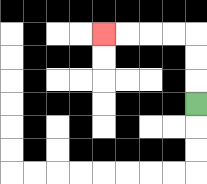{'start': '[8, 4]', 'end': '[4, 1]', 'path_directions': 'U,U,U,L,L,L,L', 'path_coordinates': '[[8, 4], [8, 3], [8, 2], [8, 1], [7, 1], [6, 1], [5, 1], [4, 1]]'}